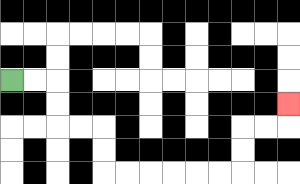{'start': '[0, 3]', 'end': '[12, 4]', 'path_directions': 'R,R,D,D,R,R,D,D,R,R,R,R,R,R,U,U,R,R,U', 'path_coordinates': '[[0, 3], [1, 3], [2, 3], [2, 4], [2, 5], [3, 5], [4, 5], [4, 6], [4, 7], [5, 7], [6, 7], [7, 7], [8, 7], [9, 7], [10, 7], [10, 6], [10, 5], [11, 5], [12, 5], [12, 4]]'}